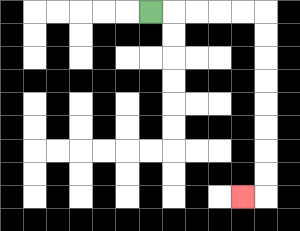{'start': '[6, 0]', 'end': '[10, 8]', 'path_directions': 'R,R,R,R,R,D,D,D,D,D,D,D,D,L', 'path_coordinates': '[[6, 0], [7, 0], [8, 0], [9, 0], [10, 0], [11, 0], [11, 1], [11, 2], [11, 3], [11, 4], [11, 5], [11, 6], [11, 7], [11, 8], [10, 8]]'}